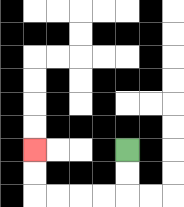{'start': '[5, 6]', 'end': '[1, 6]', 'path_directions': 'D,D,L,L,L,L,U,U', 'path_coordinates': '[[5, 6], [5, 7], [5, 8], [4, 8], [3, 8], [2, 8], [1, 8], [1, 7], [1, 6]]'}